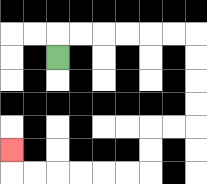{'start': '[2, 2]', 'end': '[0, 6]', 'path_directions': 'U,R,R,R,R,R,R,D,D,D,D,L,L,D,D,L,L,L,L,L,L,U', 'path_coordinates': '[[2, 2], [2, 1], [3, 1], [4, 1], [5, 1], [6, 1], [7, 1], [8, 1], [8, 2], [8, 3], [8, 4], [8, 5], [7, 5], [6, 5], [6, 6], [6, 7], [5, 7], [4, 7], [3, 7], [2, 7], [1, 7], [0, 7], [0, 6]]'}